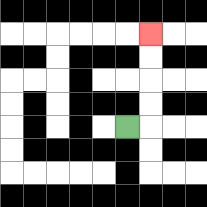{'start': '[5, 5]', 'end': '[6, 1]', 'path_directions': 'R,U,U,U,U', 'path_coordinates': '[[5, 5], [6, 5], [6, 4], [6, 3], [6, 2], [6, 1]]'}